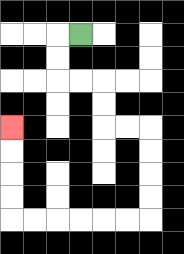{'start': '[3, 1]', 'end': '[0, 5]', 'path_directions': 'L,D,D,R,R,D,D,R,R,D,D,D,D,L,L,L,L,L,L,U,U,U,U', 'path_coordinates': '[[3, 1], [2, 1], [2, 2], [2, 3], [3, 3], [4, 3], [4, 4], [4, 5], [5, 5], [6, 5], [6, 6], [6, 7], [6, 8], [6, 9], [5, 9], [4, 9], [3, 9], [2, 9], [1, 9], [0, 9], [0, 8], [0, 7], [0, 6], [0, 5]]'}